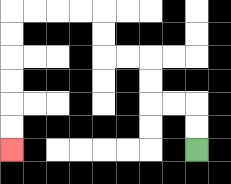{'start': '[8, 6]', 'end': '[0, 6]', 'path_directions': 'U,U,L,L,U,U,L,L,U,U,L,L,L,L,D,D,D,D,D,D', 'path_coordinates': '[[8, 6], [8, 5], [8, 4], [7, 4], [6, 4], [6, 3], [6, 2], [5, 2], [4, 2], [4, 1], [4, 0], [3, 0], [2, 0], [1, 0], [0, 0], [0, 1], [0, 2], [0, 3], [0, 4], [0, 5], [0, 6]]'}